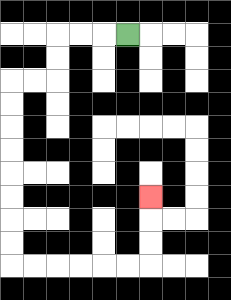{'start': '[5, 1]', 'end': '[6, 8]', 'path_directions': 'L,L,L,D,D,L,L,D,D,D,D,D,D,D,D,R,R,R,R,R,R,U,U,U', 'path_coordinates': '[[5, 1], [4, 1], [3, 1], [2, 1], [2, 2], [2, 3], [1, 3], [0, 3], [0, 4], [0, 5], [0, 6], [0, 7], [0, 8], [0, 9], [0, 10], [0, 11], [1, 11], [2, 11], [3, 11], [4, 11], [5, 11], [6, 11], [6, 10], [6, 9], [6, 8]]'}